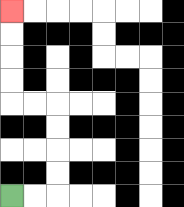{'start': '[0, 8]', 'end': '[0, 0]', 'path_directions': 'R,R,U,U,U,U,L,L,U,U,U,U', 'path_coordinates': '[[0, 8], [1, 8], [2, 8], [2, 7], [2, 6], [2, 5], [2, 4], [1, 4], [0, 4], [0, 3], [0, 2], [0, 1], [0, 0]]'}